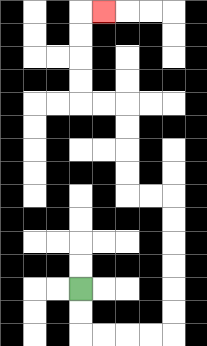{'start': '[3, 12]', 'end': '[4, 0]', 'path_directions': 'D,D,R,R,R,R,U,U,U,U,U,U,L,L,U,U,U,U,L,L,U,U,U,U,R', 'path_coordinates': '[[3, 12], [3, 13], [3, 14], [4, 14], [5, 14], [6, 14], [7, 14], [7, 13], [7, 12], [7, 11], [7, 10], [7, 9], [7, 8], [6, 8], [5, 8], [5, 7], [5, 6], [5, 5], [5, 4], [4, 4], [3, 4], [3, 3], [3, 2], [3, 1], [3, 0], [4, 0]]'}